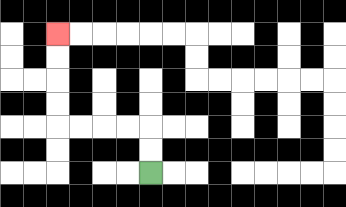{'start': '[6, 7]', 'end': '[2, 1]', 'path_directions': 'U,U,L,L,L,L,U,U,U,U', 'path_coordinates': '[[6, 7], [6, 6], [6, 5], [5, 5], [4, 5], [3, 5], [2, 5], [2, 4], [2, 3], [2, 2], [2, 1]]'}